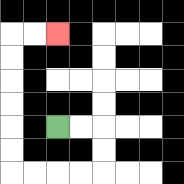{'start': '[2, 5]', 'end': '[2, 1]', 'path_directions': 'R,R,D,D,L,L,L,L,U,U,U,U,U,U,R,R', 'path_coordinates': '[[2, 5], [3, 5], [4, 5], [4, 6], [4, 7], [3, 7], [2, 7], [1, 7], [0, 7], [0, 6], [0, 5], [0, 4], [0, 3], [0, 2], [0, 1], [1, 1], [2, 1]]'}